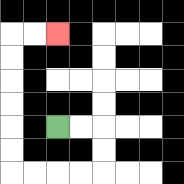{'start': '[2, 5]', 'end': '[2, 1]', 'path_directions': 'R,R,D,D,L,L,L,L,U,U,U,U,U,U,R,R', 'path_coordinates': '[[2, 5], [3, 5], [4, 5], [4, 6], [4, 7], [3, 7], [2, 7], [1, 7], [0, 7], [0, 6], [0, 5], [0, 4], [0, 3], [0, 2], [0, 1], [1, 1], [2, 1]]'}